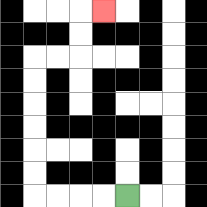{'start': '[5, 8]', 'end': '[4, 0]', 'path_directions': 'L,L,L,L,U,U,U,U,U,U,R,R,U,U,R', 'path_coordinates': '[[5, 8], [4, 8], [3, 8], [2, 8], [1, 8], [1, 7], [1, 6], [1, 5], [1, 4], [1, 3], [1, 2], [2, 2], [3, 2], [3, 1], [3, 0], [4, 0]]'}